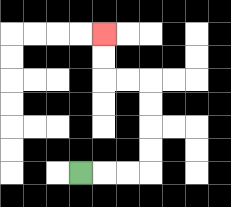{'start': '[3, 7]', 'end': '[4, 1]', 'path_directions': 'R,R,R,U,U,U,U,L,L,U,U', 'path_coordinates': '[[3, 7], [4, 7], [5, 7], [6, 7], [6, 6], [6, 5], [6, 4], [6, 3], [5, 3], [4, 3], [4, 2], [4, 1]]'}